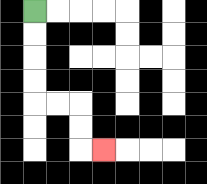{'start': '[1, 0]', 'end': '[4, 6]', 'path_directions': 'D,D,D,D,R,R,D,D,R', 'path_coordinates': '[[1, 0], [1, 1], [1, 2], [1, 3], [1, 4], [2, 4], [3, 4], [3, 5], [3, 6], [4, 6]]'}